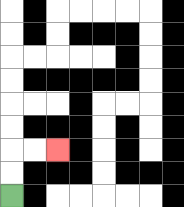{'start': '[0, 8]', 'end': '[2, 6]', 'path_directions': 'U,U,R,R', 'path_coordinates': '[[0, 8], [0, 7], [0, 6], [1, 6], [2, 6]]'}